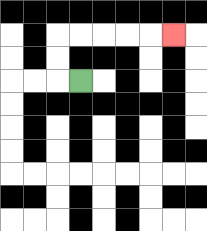{'start': '[3, 3]', 'end': '[7, 1]', 'path_directions': 'L,U,U,R,R,R,R,R', 'path_coordinates': '[[3, 3], [2, 3], [2, 2], [2, 1], [3, 1], [4, 1], [5, 1], [6, 1], [7, 1]]'}